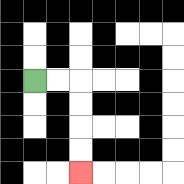{'start': '[1, 3]', 'end': '[3, 7]', 'path_directions': 'R,R,D,D,D,D', 'path_coordinates': '[[1, 3], [2, 3], [3, 3], [3, 4], [3, 5], [3, 6], [3, 7]]'}